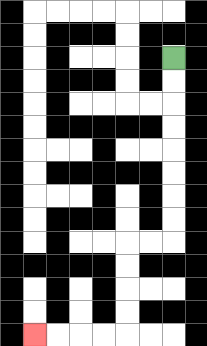{'start': '[7, 2]', 'end': '[1, 14]', 'path_directions': 'D,D,D,D,D,D,D,D,L,L,D,D,D,D,L,L,L,L', 'path_coordinates': '[[7, 2], [7, 3], [7, 4], [7, 5], [7, 6], [7, 7], [7, 8], [7, 9], [7, 10], [6, 10], [5, 10], [5, 11], [5, 12], [5, 13], [5, 14], [4, 14], [3, 14], [2, 14], [1, 14]]'}